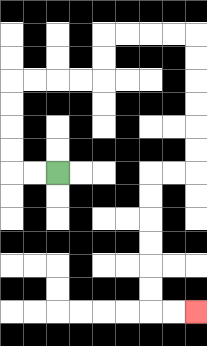{'start': '[2, 7]', 'end': '[8, 13]', 'path_directions': 'L,L,U,U,U,U,R,R,R,R,U,U,R,R,R,R,D,D,D,D,D,D,L,L,D,D,D,D,D,D,R,R', 'path_coordinates': '[[2, 7], [1, 7], [0, 7], [0, 6], [0, 5], [0, 4], [0, 3], [1, 3], [2, 3], [3, 3], [4, 3], [4, 2], [4, 1], [5, 1], [6, 1], [7, 1], [8, 1], [8, 2], [8, 3], [8, 4], [8, 5], [8, 6], [8, 7], [7, 7], [6, 7], [6, 8], [6, 9], [6, 10], [6, 11], [6, 12], [6, 13], [7, 13], [8, 13]]'}